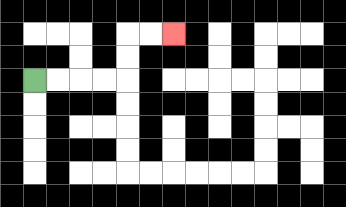{'start': '[1, 3]', 'end': '[7, 1]', 'path_directions': 'R,R,R,R,U,U,R,R', 'path_coordinates': '[[1, 3], [2, 3], [3, 3], [4, 3], [5, 3], [5, 2], [5, 1], [6, 1], [7, 1]]'}